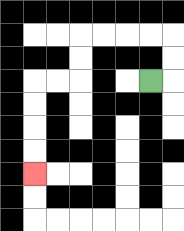{'start': '[6, 3]', 'end': '[1, 7]', 'path_directions': 'R,U,U,L,L,L,L,D,D,L,L,D,D,D,D', 'path_coordinates': '[[6, 3], [7, 3], [7, 2], [7, 1], [6, 1], [5, 1], [4, 1], [3, 1], [3, 2], [3, 3], [2, 3], [1, 3], [1, 4], [1, 5], [1, 6], [1, 7]]'}